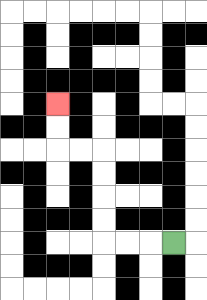{'start': '[7, 10]', 'end': '[2, 4]', 'path_directions': 'L,L,L,U,U,U,U,L,L,U,U', 'path_coordinates': '[[7, 10], [6, 10], [5, 10], [4, 10], [4, 9], [4, 8], [4, 7], [4, 6], [3, 6], [2, 6], [2, 5], [2, 4]]'}